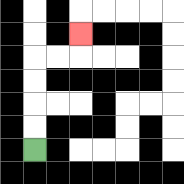{'start': '[1, 6]', 'end': '[3, 1]', 'path_directions': 'U,U,U,U,R,R,U', 'path_coordinates': '[[1, 6], [1, 5], [1, 4], [1, 3], [1, 2], [2, 2], [3, 2], [3, 1]]'}